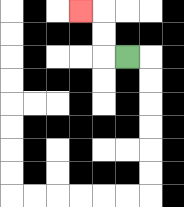{'start': '[5, 2]', 'end': '[3, 0]', 'path_directions': 'L,U,U,L', 'path_coordinates': '[[5, 2], [4, 2], [4, 1], [4, 0], [3, 0]]'}